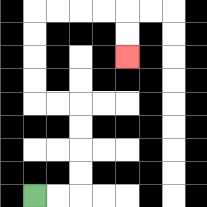{'start': '[1, 8]', 'end': '[5, 2]', 'path_directions': 'R,R,U,U,U,U,L,L,U,U,U,U,R,R,R,R,D,D', 'path_coordinates': '[[1, 8], [2, 8], [3, 8], [3, 7], [3, 6], [3, 5], [3, 4], [2, 4], [1, 4], [1, 3], [1, 2], [1, 1], [1, 0], [2, 0], [3, 0], [4, 0], [5, 0], [5, 1], [5, 2]]'}